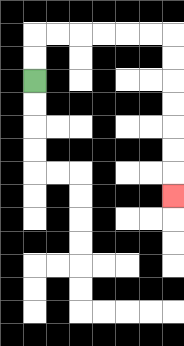{'start': '[1, 3]', 'end': '[7, 8]', 'path_directions': 'U,U,R,R,R,R,R,R,D,D,D,D,D,D,D', 'path_coordinates': '[[1, 3], [1, 2], [1, 1], [2, 1], [3, 1], [4, 1], [5, 1], [6, 1], [7, 1], [7, 2], [7, 3], [7, 4], [7, 5], [7, 6], [7, 7], [7, 8]]'}